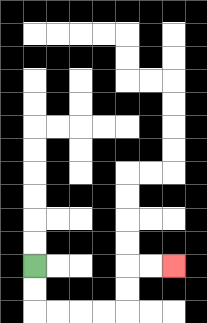{'start': '[1, 11]', 'end': '[7, 11]', 'path_directions': 'D,D,R,R,R,R,U,U,R,R', 'path_coordinates': '[[1, 11], [1, 12], [1, 13], [2, 13], [3, 13], [4, 13], [5, 13], [5, 12], [5, 11], [6, 11], [7, 11]]'}